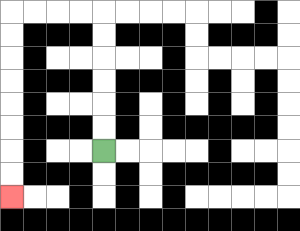{'start': '[4, 6]', 'end': '[0, 8]', 'path_directions': 'U,U,U,U,U,U,L,L,L,L,D,D,D,D,D,D,D,D', 'path_coordinates': '[[4, 6], [4, 5], [4, 4], [4, 3], [4, 2], [4, 1], [4, 0], [3, 0], [2, 0], [1, 0], [0, 0], [0, 1], [0, 2], [0, 3], [0, 4], [0, 5], [0, 6], [0, 7], [0, 8]]'}